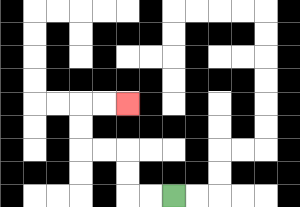{'start': '[7, 8]', 'end': '[5, 4]', 'path_directions': 'L,L,U,U,L,L,U,U,R,R', 'path_coordinates': '[[7, 8], [6, 8], [5, 8], [5, 7], [5, 6], [4, 6], [3, 6], [3, 5], [3, 4], [4, 4], [5, 4]]'}